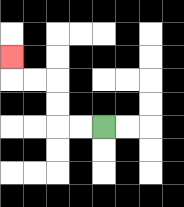{'start': '[4, 5]', 'end': '[0, 2]', 'path_directions': 'L,L,U,U,L,L,U', 'path_coordinates': '[[4, 5], [3, 5], [2, 5], [2, 4], [2, 3], [1, 3], [0, 3], [0, 2]]'}